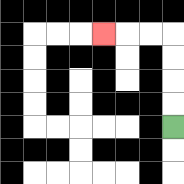{'start': '[7, 5]', 'end': '[4, 1]', 'path_directions': 'U,U,U,U,L,L,L', 'path_coordinates': '[[7, 5], [7, 4], [7, 3], [7, 2], [7, 1], [6, 1], [5, 1], [4, 1]]'}